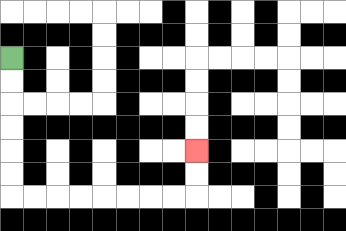{'start': '[0, 2]', 'end': '[8, 6]', 'path_directions': 'D,D,D,D,D,D,R,R,R,R,R,R,R,R,U,U', 'path_coordinates': '[[0, 2], [0, 3], [0, 4], [0, 5], [0, 6], [0, 7], [0, 8], [1, 8], [2, 8], [3, 8], [4, 8], [5, 8], [6, 8], [7, 8], [8, 8], [8, 7], [8, 6]]'}